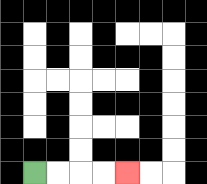{'start': '[1, 7]', 'end': '[5, 7]', 'path_directions': 'R,R,R,R', 'path_coordinates': '[[1, 7], [2, 7], [3, 7], [4, 7], [5, 7]]'}